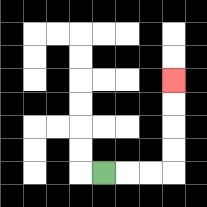{'start': '[4, 7]', 'end': '[7, 3]', 'path_directions': 'R,R,R,U,U,U,U', 'path_coordinates': '[[4, 7], [5, 7], [6, 7], [7, 7], [7, 6], [7, 5], [7, 4], [7, 3]]'}